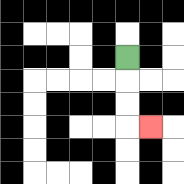{'start': '[5, 2]', 'end': '[6, 5]', 'path_directions': 'D,D,D,R', 'path_coordinates': '[[5, 2], [5, 3], [5, 4], [5, 5], [6, 5]]'}